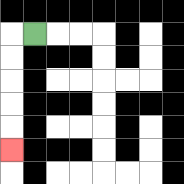{'start': '[1, 1]', 'end': '[0, 6]', 'path_directions': 'L,D,D,D,D,D', 'path_coordinates': '[[1, 1], [0, 1], [0, 2], [0, 3], [0, 4], [0, 5], [0, 6]]'}